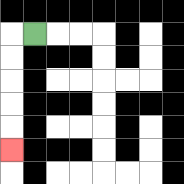{'start': '[1, 1]', 'end': '[0, 6]', 'path_directions': 'L,D,D,D,D,D', 'path_coordinates': '[[1, 1], [0, 1], [0, 2], [0, 3], [0, 4], [0, 5], [0, 6]]'}